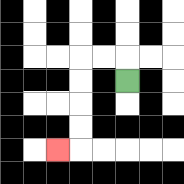{'start': '[5, 3]', 'end': '[2, 6]', 'path_directions': 'U,L,L,D,D,D,D,L', 'path_coordinates': '[[5, 3], [5, 2], [4, 2], [3, 2], [3, 3], [3, 4], [3, 5], [3, 6], [2, 6]]'}